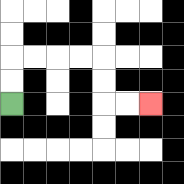{'start': '[0, 4]', 'end': '[6, 4]', 'path_directions': 'U,U,R,R,R,R,D,D,R,R', 'path_coordinates': '[[0, 4], [0, 3], [0, 2], [1, 2], [2, 2], [3, 2], [4, 2], [4, 3], [4, 4], [5, 4], [6, 4]]'}